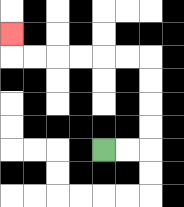{'start': '[4, 6]', 'end': '[0, 1]', 'path_directions': 'R,R,U,U,U,U,L,L,L,L,L,L,U', 'path_coordinates': '[[4, 6], [5, 6], [6, 6], [6, 5], [6, 4], [6, 3], [6, 2], [5, 2], [4, 2], [3, 2], [2, 2], [1, 2], [0, 2], [0, 1]]'}